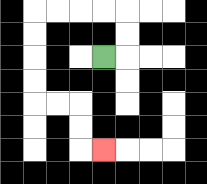{'start': '[4, 2]', 'end': '[4, 6]', 'path_directions': 'R,U,U,L,L,L,L,D,D,D,D,R,R,D,D,R', 'path_coordinates': '[[4, 2], [5, 2], [5, 1], [5, 0], [4, 0], [3, 0], [2, 0], [1, 0], [1, 1], [1, 2], [1, 3], [1, 4], [2, 4], [3, 4], [3, 5], [3, 6], [4, 6]]'}